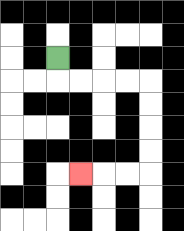{'start': '[2, 2]', 'end': '[3, 7]', 'path_directions': 'D,R,R,R,R,D,D,D,D,L,L,L', 'path_coordinates': '[[2, 2], [2, 3], [3, 3], [4, 3], [5, 3], [6, 3], [6, 4], [6, 5], [6, 6], [6, 7], [5, 7], [4, 7], [3, 7]]'}